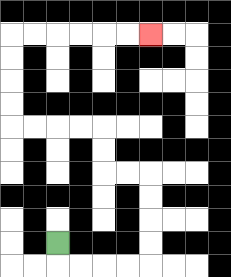{'start': '[2, 10]', 'end': '[6, 1]', 'path_directions': 'D,R,R,R,R,U,U,U,U,L,L,U,U,L,L,L,L,U,U,U,U,R,R,R,R,R,R', 'path_coordinates': '[[2, 10], [2, 11], [3, 11], [4, 11], [5, 11], [6, 11], [6, 10], [6, 9], [6, 8], [6, 7], [5, 7], [4, 7], [4, 6], [4, 5], [3, 5], [2, 5], [1, 5], [0, 5], [0, 4], [0, 3], [0, 2], [0, 1], [1, 1], [2, 1], [3, 1], [4, 1], [5, 1], [6, 1]]'}